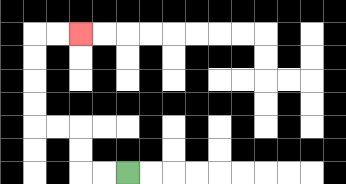{'start': '[5, 7]', 'end': '[3, 1]', 'path_directions': 'L,L,U,U,L,L,U,U,U,U,R,R', 'path_coordinates': '[[5, 7], [4, 7], [3, 7], [3, 6], [3, 5], [2, 5], [1, 5], [1, 4], [1, 3], [1, 2], [1, 1], [2, 1], [3, 1]]'}